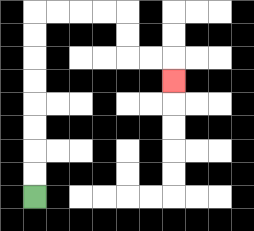{'start': '[1, 8]', 'end': '[7, 3]', 'path_directions': 'U,U,U,U,U,U,U,U,R,R,R,R,D,D,R,R,D', 'path_coordinates': '[[1, 8], [1, 7], [1, 6], [1, 5], [1, 4], [1, 3], [1, 2], [1, 1], [1, 0], [2, 0], [3, 0], [4, 0], [5, 0], [5, 1], [5, 2], [6, 2], [7, 2], [7, 3]]'}